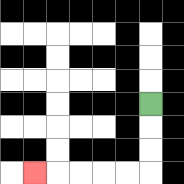{'start': '[6, 4]', 'end': '[1, 7]', 'path_directions': 'D,D,D,L,L,L,L,L', 'path_coordinates': '[[6, 4], [6, 5], [6, 6], [6, 7], [5, 7], [4, 7], [3, 7], [2, 7], [1, 7]]'}